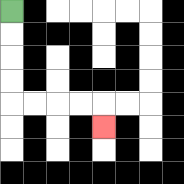{'start': '[0, 0]', 'end': '[4, 5]', 'path_directions': 'D,D,D,D,R,R,R,R,D', 'path_coordinates': '[[0, 0], [0, 1], [0, 2], [0, 3], [0, 4], [1, 4], [2, 4], [3, 4], [4, 4], [4, 5]]'}